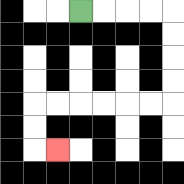{'start': '[3, 0]', 'end': '[2, 6]', 'path_directions': 'R,R,R,R,D,D,D,D,L,L,L,L,L,L,D,D,R', 'path_coordinates': '[[3, 0], [4, 0], [5, 0], [6, 0], [7, 0], [7, 1], [7, 2], [7, 3], [7, 4], [6, 4], [5, 4], [4, 4], [3, 4], [2, 4], [1, 4], [1, 5], [1, 6], [2, 6]]'}